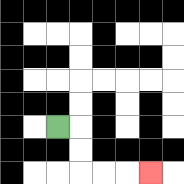{'start': '[2, 5]', 'end': '[6, 7]', 'path_directions': 'R,D,D,R,R,R', 'path_coordinates': '[[2, 5], [3, 5], [3, 6], [3, 7], [4, 7], [5, 7], [6, 7]]'}